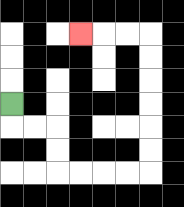{'start': '[0, 4]', 'end': '[3, 1]', 'path_directions': 'D,R,R,D,D,R,R,R,R,U,U,U,U,U,U,L,L,L', 'path_coordinates': '[[0, 4], [0, 5], [1, 5], [2, 5], [2, 6], [2, 7], [3, 7], [4, 7], [5, 7], [6, 7], [6, 6], [6, 5], [6, 4], [6, 3], [6, 2], [6, 1], [5, 1], [4, 1], [3, 1]]'}